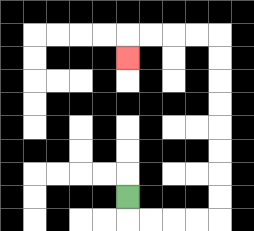{'start': '[5, 8]', 'end': '[5, 2]', 'path_directions': 'D,R,R,R,R,U,U,U,U,U,U,U,U,L,L,L,L,D', 'path_coordinates': '[[5, 8], [5, 9], [6, 9], [7, 9], [8, 9], [9, 9], [9, 8], [9, 7], [9, 6], [9, 5], [9, 4], [9, 3], [9, 2], [9, 1], [8, 1], [7, 1], [6, 1], [5, 1], [5, 2]]'}